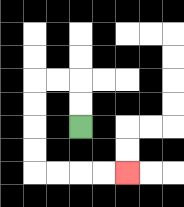{'start': '[3, 5]', 'end': '[5, 7]', 'path_directions': 'U,U,L,L,D,D,D,D,R,R,R,R', 'path_coordinates': '[[3, 5], [3, 4], [3, 3], [2, 3], [1, 3], [1, 4], [1, 5], [1, 6], [1, 7], [2, 7], [3, 7], [4, 7], [5, 7]]'}